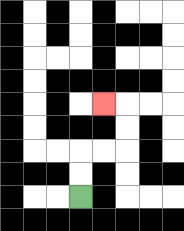{'start': '[3, 8]', 'end': '[4, 4]', 'path_directions': 'U,U,R,R,U,U,L', 'path_coordinates': '[[3, 8], [3, 7], [3, 6], [4, 6], [5, 6], [5, 5], [5, 4], [4, 4]]'}